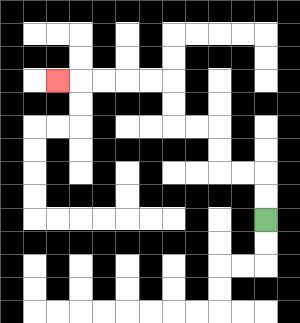{'start': '[11, 9]', 'end': '[2, 3]', 'path_directions': 'U,U,L,L,U,U,L,L,U,U,L,L,L,L,L', 'path_coordinates': '[[11, 9], [11, 8], [11, 7], [10, 7], [9, 7], [9, 6], [9, 5], [8, 5], [7, 5], [7, 4], [7, 3], [6, 3], [5, 3], [4, 3], [3, 3], [2, 3]]'}